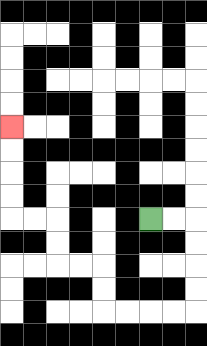{'start': '[6, 9]', 'end': '[0, 5]', 'path_directions': 'R,R,D,D,D,D,L,L,L,L,U,U,L,L,U,U,L,L,U,U,U,U', 'path_coordinates': '[[6, 9], [7, 9], [8, 9], [8, 10], [8, 11], [8, 12], [8, 13], [7, 13], [6, 13], [5, 13], [4, 13], [4, 12], [4, 11], [3, 11], [2, 11], [2, 10], [2, 9], [1, 9], [0, 9], [0, 8], [0, 7], [0, 6], [0, 5]]'}